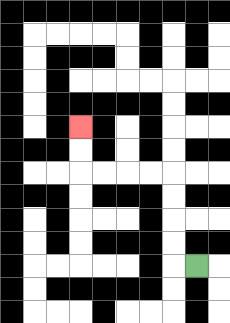{'start': '[8, 11]', 'end': '[3, 5]', 'path_directions': 'L,U,U,U,U,L,L,L,L,U,U', 'path_coordinates': '[[8, 11], [7, 11], [7, 10], [7, 9], [7, 8], [7, 7], [6, 7], [5, 7], [4, 7], [3, 7], [3, 6], [3, 5]]'}